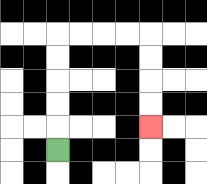{'start': '[2, 6]', 'end': '[6, 5]', 'path_directions': 'U,U,U,U,U,R,R,R,R,D,D,D,D', 'path_coordinates': '[[2, 6], [2, 5], [2, 4], [2, 3], [2, 2], [2, 1], [3, 1], [4, 1], [5, 1], [6, 1], [6, 2], [6, 3], [6, 4], [6, 5]]'}